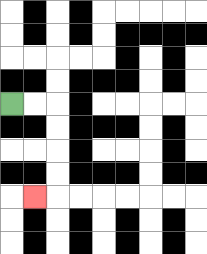{'start': '[0, 4]', 'end': '[1, 8]', 'path_directions': 'R,R,D,D,D,D,L', 'path_coordinates': '[[0, 4], [1, 4], [2, 4], [2, 5], [2, 6], [2, 7], [2, 8], [1, 8]]'}